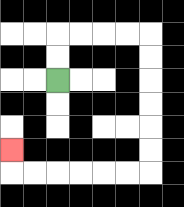{'start': '[2, 3]', 'end': '[0, 6]', 'path_directions': 'U,U,R,R,R,R,D,D,D,D,D,D,L,L,L,L,L,L,U', 'path_coordinates': '[[2, 3], [2, 2], [2, 1], [3, 1], [4, 1], [5, 1], [6, 1], [6, 2], [6, 3], [6, 4], [6, 5], [6, 6], [6, 7], [5, 7], [4, 7], [3, 7], [2, 7], [1, 7], [0, 7], [0, 6]]'}